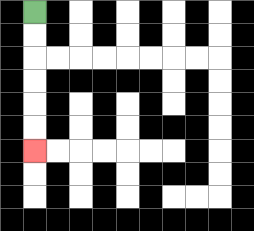{'start': '[1, 0]', 'end': '[1, 6]', 'path_directions': 'D,D,D,D,D,D', 'path_coordinates': '[[1, 0], [1, 1], [1, 2], [1, 3], [1, 4], [1, 5], [1, 6]]'}